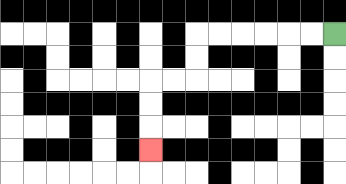{'start': '[14, 1]', 'end': '[6, 6]', 'path_directions': 'L,L,L,L,L,L,D,D,L,L,D,D,D', 'path_coordinates': '[[14, 1], [13, 1], [12, 1], [11, 1], [10, 1], [9, 1], [8, 1], [8, 2], [8, 3], [7, 3], [6, 3], [6, 4], [6, 5], [6, 6]]'}